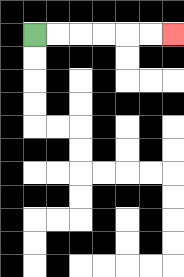{'start': '[1, 1]', 'end': '[7, 1]', 'path_directions': 'R,R,R,R,R,R', 'path_coordinates': '[[1, 1], [2, 1], [3, 1], [4, 1], [5, 1], [6, 1], [7, 1]]'}